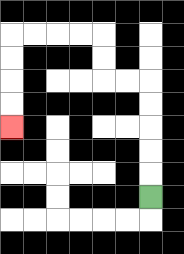{'start': '[6, 8]', 'end': '[0, 5]', 'path_directions': 'U,U,U,U,U,L,L,U,U,L,L,L,L,D,D,D,D', 'path_coordinates': '[[6, 8], [6, 7], [6, 6], [6, 5], [6, 4], [6, 3], [5, 3], [4, 3], [4, 2], [4, 1], [3, 1], [2, 1], [1, 1], [0, 1], [0, 2], [0, 3], [0, 4], [0, 5]]'}